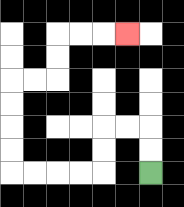{'start': '[6, 7]', 'end': '[5, 1]', 'path_directions': 'U,U,L,L,D,D,L,L,L,L,U,U,U,U,R,R,U,U,R,R,R', 'path_coordinates': '[[6, 7], [6, 6], [6, 5], [5, 5], [4, 5], [4, 6], [4, 7], [3, 7], [2, 7], [1, 7], [0, 7], [0, 6], [0, 5], [0, 4], [0, 3], [1, 3], [2, 3], [2, 2], [2, 1], [3, 1], [4, 1], [5, 1]]'}